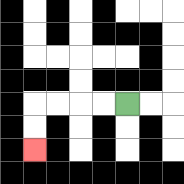{'start': '[5, 4]', 'end': '[1, 6]', 'path_directions': 'L,L,L,L,D,D', 'path_coordinates': '[[5, 4], [4, 4], [3, 4], [2, 4], [1, 4], [1, 5], [1, 6]]'}